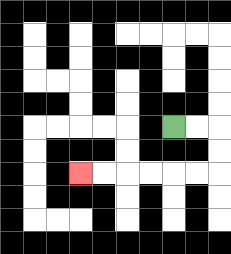{'start': '[7, 5]', 'end': '[3, 7]', 'path_directions': 'R,R,D,D,L,L,L,L,L,L', 'path_coordinates': '[[7, 5], [8, 5], [9, 5], [9, 6], [9, 7], [8, 7], [7, 7], [6, 7], [5, 7], [4, 7], [3, 7]]'}